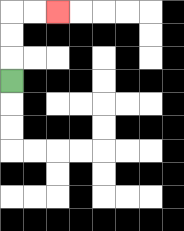{'start': '[0, 3]', 'end': '[2, 0]', 'path_directions': 'U,U,U,R,R', 'path_coordinates': '[[0, 3], [0, 2], [0, 1], [0, 0], [1, 0], [2, 0]]'}